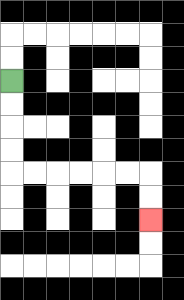{'start': '[0, 3]', 'end': '[6, 9]', 'path_directions': 'D,D,D,D,R,R,R,R,R,R,D,D', 'path_coordinates': '[[0, 3], [0, 4], [0, 5], [0, 6], [0, 7], [1, 7], [2, 7], [3, 7], [4, 7], [5, 7], [6, 7], [6, 8], [6, 9]]'}